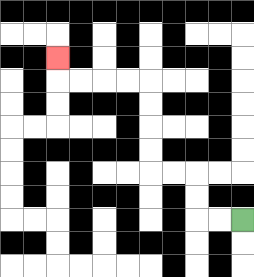{'start': '[10, 9]', 'end': '[2, 2]', 'path_directions': 'L,L,U,U,L,L,U,U,U,U,L,L,L,L,U', 'path_coordinates': '[[10, 9], [9, 9], [8, 9], [8, 8], [8, 7], [7, 7], [6, 7], [6, 6], [6, 5], [6, 4], [6, 3], [5, 3], [4, 3], [3, 3], [2, 3], [2, 2]]'}